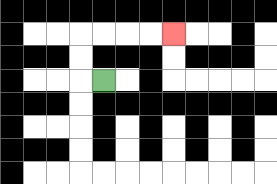{'start': '[4, 3]', 'end': '[7, 1]', 'path_directions': 'L,U,U,R,R,R,R', 'path_coordinates': '[[4, 3], [3, 3], [3, 2], [3, 1], [4, 1], [5, 1], [6, 1], [7, 1]]'}